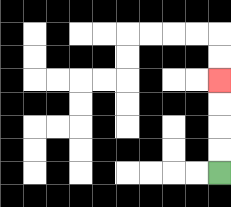{'start': '[9, 7]', 'end': '[9, 3]', 'path_directions': 'U,U,U,U', 'path_coordinates': '[[9, 7], [9, 6], [9, 5], [9, 4], [9, 3]]'}